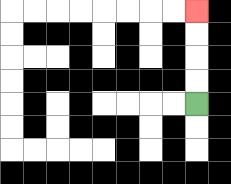{'start': '[8, 4]', 'end': '[8, 0]', 'path_directions': 'U,U,U,U', 'path_coordinates': '[[8, 4], [8, 3], [8, 2], [8, 1], [8, 0]]'}